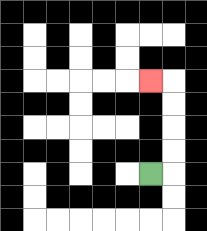{'start': '[6, 7]', 'end': '[6, 3]', 'path_directions': 'R,U,U,U,U,L', 'path_coordinates': '[[6, 7], [7, 7], [7, 6], [7, 5], [7, 4], [7, 3], [6, 3]]'}